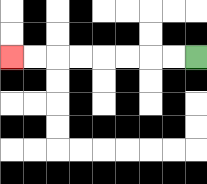{'start': '[8, 2]', 'end': '[0, 2]', 'path_directions': 'L,L,L,L,L,L,L,L', 'path_coordinates': '[[8, 2], [7, 2], [6, 2], [5, 2], [4, 2], [3, 2], [2, 2], [1, 2], [0, 2]]'}